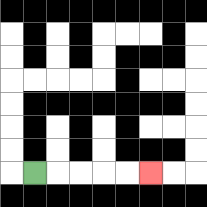{'start': '[1, 7]', 'end': '[6, 7]', 'path_directions': 'R,R,R,R,R', 'path_coordinates': '[[1, 7], [2, 7], [3, 7], [4, 7], [5, 7], [6, 7]]'}